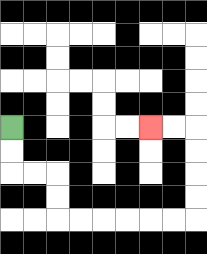{'start': '[0, 5]', 'end': '[6, 5]', 'path_directions': 'D,D,R,R,D,D,R,R,R,R,R,R,U,U,U,U,L,L', 'path_coordinates': '[[0, 5], [0, 6], [0, 7], [1, 7], [2, 7], [2, 8], [2, 9], [3, 9], [4, 9], [5, 9], [6, 9], [7, 9], [8, 9], [8, 8], [8, 7], [8, 6], [8, 5], [7, 5], [6, 5]]'}